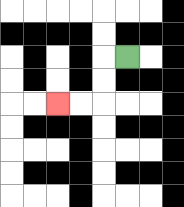{'start': '[5, 2]', 'end': '[2, 4]', 'path_directions': 'L,D,D,L,L', 'path_coordinates': '[[5, 2], [4, 2], [4, 3], [4, 4], [3, 4], [2, 4]]'}